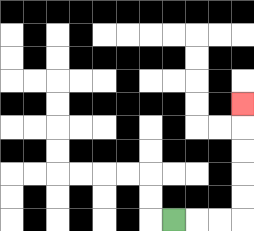{'start': '[7, 9]', 'end': '[10, 4]', 'path_directions': 'R,R,R,U,U,U,U,U', 'path_coordinates': '[[7, 9], [8, 9], [9, 9], [10, 9], [10, 8], [10, 7], [10, 6], [10, 5], [10, 4]]'}